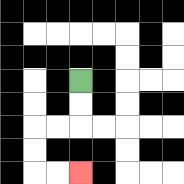{'start': '[3, 3]', 'end': '[3, 7]', 'path_directions': 'D,D,L,L,D,D,R,R', 'path_coordinates': '[[3, 3], [3, 4], [3, 5], [2, 5], [1, 5], [1, 6], [1, 7], [2, 7], [3, 7]]'}